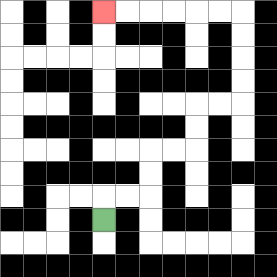{'start': '[4, 9]', 'end': '[4, 0]', 'path_directions': 'U,R,R,U,U,R,R,U,U,R,R,U,U,U,U,L,L,L,L,L,L', 'path_coordinates': '[[4, 9], [4, 8], [5, 8], [6, 8], [6, 7], [6, 6], [7, 6], [8, 6], [8, 5], [8, 4], [9, 4], [10, 4], [10, 3], [10, 2], [10, 1], [10, 0], [9, 0], [8, 0], [7, 0], [6, 0], [5, 0], [4, 0]]'}